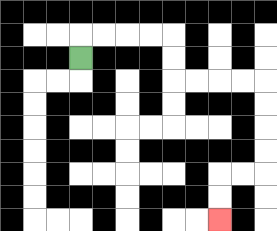{'start': '[3, 2]', 'end': '[9, 9]', 'path_directions': 'U,R,R,R,R,D,D,R,R,R,R,D,D,D,D,L,L,D,D', 'path_coordinates': '[[3, 2], [3, 1], [4, 1], [5, 1], [6, 1], [7, 1], [7, 2], [7, 3], [8, 3], [9, 3], [10, 3], [11, 3], [11, 4], [11, 5], [11, 6], [11, 7], [10, 7], [9, 7], [9, 8], [9, 9]]'}